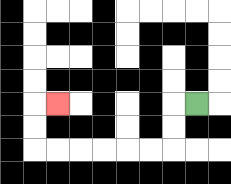{'start': '[8, 4]', 'end': '[2, 4]', 'path_directions': 'L,D,D,L,L,L,L,L,L,U,U,R', 'path_coordinates': '[[8, 4], [7, 4], [7, 5], [7, 6], [6, 6], [5, 6], [4, 6], [3, 6], [2, 6], [1, 6], [1, 5], [1, 4], [2, 4]]'}